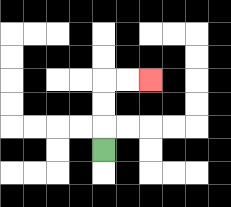{'start': '[4, 6]', 'end': '[6, 3]', 'path_directions': 'U,U,U,R,R', 'path_coordinates': '[[4, 6], [4, 5], [4, 4], [4, 3], [5, 3], [6, 3]]'}